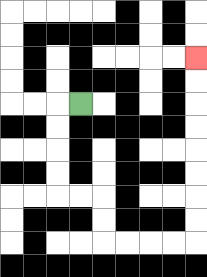{'start': '[3, 4]', 'end': '[8, 2]', 'path_directions': 'L,D,D,D,D,R,R,D,D,R,R,R,R,U,U,U,U,U,U,U,U', 'path_coordinates': '[[3, 4], [2, 4], [2, 5], [2, 6], [2, 7], [2, 8], [3, 8], [4, 8], [4, 9], [4, 10], [5, 10], [6, 10], [7, 10], [8, 10], [8, 9], [8, 8], [8, 7], [8, 6], [8, 5], [8, 4], [8, 3], [8, 2]]'}